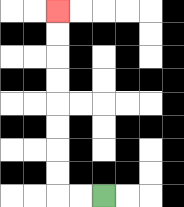{'start': '[4, 8]', 'end': '[2, 0]', 'path_directions': 'L,L,U,U,U,U,U,U,U,U', 'path_coordinates': '[[4, 8], [3, 8], [2, 8], [2, 7], [2, 6], [2, 5], [2, 4], [2, 3], [2, 2], [2, 1], [2, 0]]'}